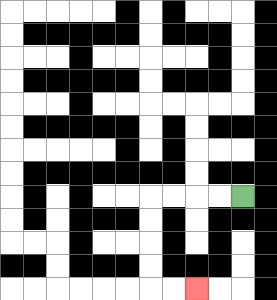{'start': '[10, 8]', 'end': '[8, 12]', 'path_directions': 'L,L,L,L,D,D,D,D,R,R', 'path_coordinates': '[[10, 8], [9, 8], [8, 8], [7, 8], [6, 8], [6, 9], [6, 10], [6, 11], [6, 12], [7, 12], [8, 12]]'}